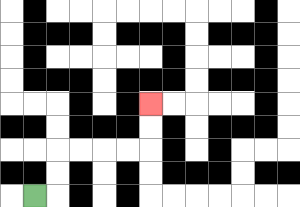{'start': '[1, 8]', 'end': '[6, 4]', 'path_directions': 'R,U,U,R,R,R,R,U,U', 'path_coordinates': '[[1, 8], [2, 8], [2, 7], [2, 6], [3, 6], [4, 6], [5, 6], [6, 6], [6, 5], [6, 4]]'}